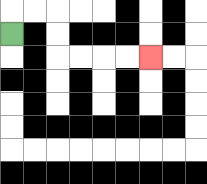{'start': '[0, 1]', 'end': '[6, 2]', 'path_directions': 'U,R,R,D,D,R,R,R,R', 'path_coordinates': '[[0, 1], [0, 0], [1, 0], [2, 0], [2, 1], [2, 2], [3, 2], [4, 2], [5, 2], [6, 2]]'}